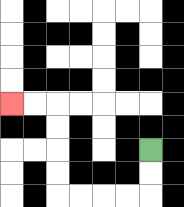{'start': '[6, 6]', 'end': '[0, 4]', 'path_directions': 'D,D,L,L,L,L,U,U,U,U,L,L', 'path_coordinates': '[[6, 6], [6, 7], [6, 8], [5, 8], [4, 8], [3, 8], [2, 8], [2, 7], [2, 6], [2, 5], [2, 4], [1, 4], [0, 4]]'}